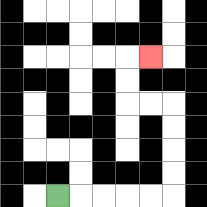{'start': '[2, 8]', 'end': '[6, 2]', 'path_directions': 'R,R,R,R,R,U,U,U,U,L,L,U,U,R', 'path_coordinates': '[[2, 8], [3, 8], [4, 8], [5, 8], [6, 8], [7, 8], [7, 7], [7, 6], [7, 5], [7, 4], [6, 4], [5, 4], [5, 3], [5, 2], [6, 2]]'}